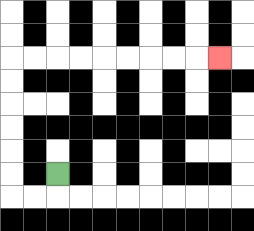{'start': '[2, 7]', 'end': '[9, 2]', 'path_directions': 'D,L,L,U,U,U,U,U,U,R,R,R,R,R,R,R,R,R', 'path_coordinates': '[[2, 7], [2, 8], [1, 8], [0, 8], [0, 7], [0, 6], [0, 5], [0, 4], [0, 3], [0, 2], [1, 2], [2, 2], [3, 2], [4, 2], [5, 2], [6, 2], [7, 2], [8, 2], [9, 2]]'}